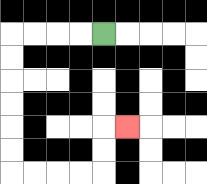{'start': '[4, 1]', 'end': '[5, 5]', 'path_directions': 'L,L,L,L,D,D,D,D,D,D,R,R,R,R,U,U,R', 'path_coordinates': '[[4, 1], [3, 1], [2, 1], [1, 1], [0, 1], [0, 2], [0, 3], [0, 4], [0, 5], [0, 6], [0, 7], [1, 7], [2, 7], [3, 7], [4, 7], [4, 6], [4, 5], [5, 5]]'}